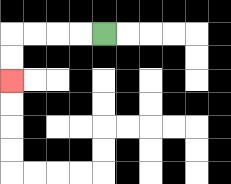{'start': '[4, 1]', 'end': '[0, 3]', 'path_directions': 'L,L,L,L,D,D', 'path_coordinates': '[[4, 1], [3, 1], [2, 1], [1, 1], [0, 1], [0, 2], [0, 3]]'}